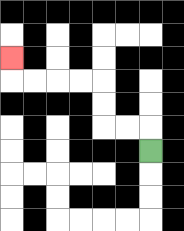{'start': '[6, 6]', 'end': '[0, 2]', 'path_directions': 'U,L,L,U,U,L,L,L,L,U', 'path_coordinates': '[[6, 6], [6, 5], [5, 5], [4, 5], [4, 4], [4, 3], [3, 3], [2, 3], [1, 3], [0, 3], [0, 2]]'}